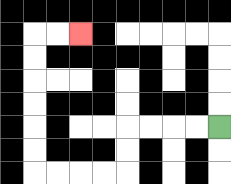{'start': '[9, 5]', 'end': '[3, 1]', 'path_directions': 'L,L,L,L,D,D,L,L,L,L,U,U,U,U,U,U,R,R', 'path_coordinates': '[[9, 5], [8, 5], [7, 5], [6, 5], [5, 5], [5, 6], [5, 7], [4, 7], [3, 7], [2, 7], [1, 7], [1, 6], [1, 5], [1, 4], [1, 3], [1, 2], [1, 1], [2, 1], [3, 1]]'}